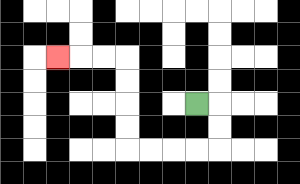{'start': '[8, 4]', 'end': '[2, 2]', 'path_directions': 'R,D,D,L,L,L,L,U,U,U,U,L,L,L', 'path_coordinates': '[[8, 4], [9, 4], [9, 5], [9, 6], [8, 6], [7, 6], [6, 6], [5, 6], [5, 5], [5, 4], [5, 3], [5, 2], [4, 2], [3, 2], [2, 2]]'}